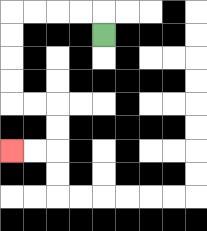{'start': '[4, 1]', 'end': '[0, 6]', 'path_directions': 'U,L,L,L,L,D,D,D,D,R,R,D,D,L,L', 'path_coordinates': '[[4, 1], [4, 0], [3, 0], [2, 0], [1, 0], [0, 0], [0, 1], [0, 2], [0, 3], [0, 4], [1, 4], [2, 4], [2, 5], [2, 6], [1, 6], [0, 6]]'}